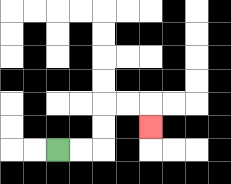{'start': '[2, 6]', 'end': '[6, 5]', 'path_directions': 'R,R,U,U,R,R,D', 'path_coordinates': '[[2, 6], [3, 6], [4, 6], [4, 5], [4, 4], [5, 4], [6, 4], [6, 5]]'}